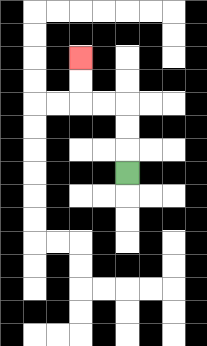{'start': '[5, 7]', 'end': '[3, 2]', 'path_directions': 'U,U,U,L,L,U,U', 'path_coordinates': '[[5, 7], [5, 6], [5, 5], [5, 4], [4, 4], [3, 4], [3, 3], [3, 2]]'}